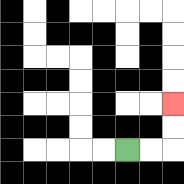{'start': '[5, 6]', 'end': '[7, 4]', 'path_directions': 'R,R,U,U', 'path_coordinates': '[[5, 6], [6, 6], [7, 6], [7, 5], [7, 4]]'}